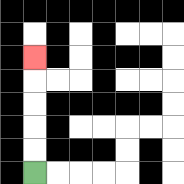{'start': '[1, 7]', 'end': '[1, 2]', 'path_directions': 'U,U,U,U,U', 'path_coordinates': '[[1, 7], [1, 6], [1, 5], [1, 4], [1, 3], [1, 2]]'}